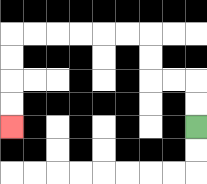{'start': '[8, 5]', 'end': '[0, 5]', 'path_directions': 'U,U,L,L,U,U,L,L,L,L,L,L,D,D,D,D', 'path_coordinates': '[[8, 5], [8, 4], [8, 3], [7, 3], [6, 3], [6, 2], [6, 1], [5, 1], [4, 1], [3, 1], [2, 1], [1, 1], [0, 1], [0, 2], [0, 3], [0, 4], [0, 5]]'}